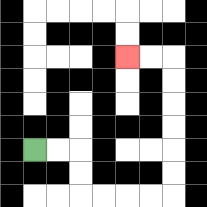{'start': '[1, 6]', 'end': '[5, 2]', 'path_directions': 'R,R,D,D,R,R,R,R,U,U,U,U,U,U,L,L', 'path_coordinates': '[[1, 6], [2, 6], [3, 6], [3, 7], [3, 8], [4, 8], [5, 8], [6, 8], [7, 8], [7, 7], [7, 6], [7, 5], [7, 4], [7, 3], [7, 2], [6, 2], [5, 2]]'}